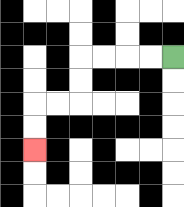{'start': '[7, 2]', 'end': '[1, 6]', 'path_directions': 'L,L,L,L,D,D,L,L,D,D', 'path_coordinates': '[[7, 2], [6, 2], [5, 2], [4, 2], [3, 2], [3, 3], [3, 4], [2, 4], [1, 4], [1, 5], [1, 6]]'}